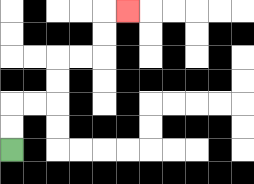{'start': '[0, 6]', 'end': '[5, 0]', 'path_directions': 'U,U,R,R,U,U,R,R,U,U,R', 'path_coordinates': '[[0, 6], [0, 5], [0, 4], [1, 4], [2, 4], [2, 3], [2, 2], [3, 2], [4, 2], [4, 1], [4, 0], [5, 0]]'}